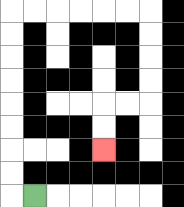{'start': '[1, 8]', 'end': '[4, 6]', 'path_directions': 'L,U,U,U,U,U,U,U,U,R,R,R,R,R,R,D,D,D,D,L,L,D,D', 'path_coordinates': '[[1, 8], [0, 8], [0, 7], [0, 6], [0, 5], [0, 4], [0, 3], [0, 2], [0, 1], [0, 0], [1, 0], [2, 0], [3, 0], [4, 0], [5, 0], [6, 0], [6, 1], [6, 2], [6, 3], [6, 4], [5, 4], [4, 4], [4, 5], [4, 6]]'}